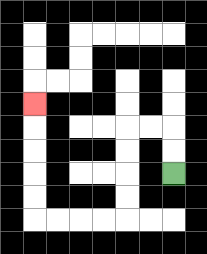{'start': '[7, 7]', 'end': '[1, 4]', 'path_directions': 'U,U,L,L,D,D,D,D,L,L,L,L,U,U,U,U,U', 'path_coordinates': '[[7, 7], [7, 6], [7, 5], [6, 5], [5, 5], [5, 6], [5, 7], [5, 8], [5, 9], [4, 9], [3, 9], [2, 9], [1, 9], [1, 8], [1, 7], [1, 6], [1, 5], [1, 4]]'}